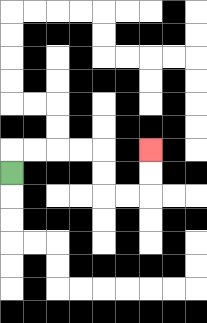{'start': '[0, 7]', 'end': '[6, 6]', 'path_directions': 'U,R,R,R,R,D,D,R,R,U,U', 'path_coordinates': '[[0, 7], [0, 6], [1, 6], [2, 6], [3, 6], [4, 6], [4, 7], [4, 8], [5, 8], [6, 8], [6, 7], [6, 6]]'}